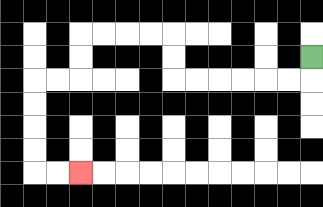{'start': '[13, 2]', 'end': '[3, 7]', 'path_directions': 'D,L,L,L,L,L,L,U,U,L,L,L,L,D,D,L,L,D,D,D,D,R,R', 'path_coordinates': '[[13, 2], [13, 3], [12, 3], [11, 3], [10, 3], [9, 3], [8, 3], [7, 3], [7, 2], [7, 1], [6, 1], [5, 1], [4, 1], [3, 1], [3, 2], [3, 3], [2, 3], [1, 3], [1, 4], [1, 5], [1, 6], [1, 7], [2, 7], [3, 7]]'}